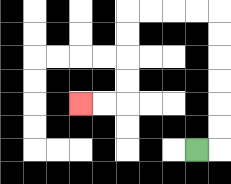{'start': '[8, 6]', 'end': '[3, 4]', 'path_directions': 'R,U,U,U,U,U,U,L,L,L,L,D,D,D,D,L,L', 'path_coordinates': '[[8, 6], [9, 6], [9, 5], [9, 4], [9, 3], [9, 2], [9, 1], [9, 0], [8, 0], [7, 0], [6, 0], [5, 0], [5, 1], [5, 2], [5, 3], [5, 4], [4, 4], [3, 4]]'}